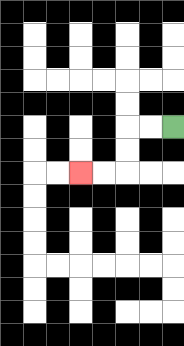{'start': '[7, 5]', 'end': '[3, 7]', 'path_directions': 'L,L,D,D,L,L', 'path_coordinates': '[[7, 5], [6, 5], [5, 5], [5, 6], [5, 7], [4, 7], [3, 7]]'}